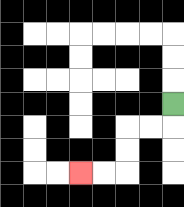{'start': '[7, 4]', 'end': '[3, 7]', 'path_directions': 'D,L,L,D,D,L,L', 'path_coordinates': '[[7, 4], [7, 5], [6, 5], [5, 5], [5, 6], [5, 7], [4, 7], [3, 7]]'}